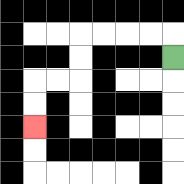{'start': '[7, 2]', 'end': '[1, 5]', 'path_directions': 'U,L,L,L,L,D,D,L,L,D,D', 'path_coordinates': '[[7, 2], [7, 1], [6, 1], [5, 1], [4, 1], [3, 1], [3, 2], [3, 3], [2, 3], [1, 3], [1, 4], [1, 5]]'}